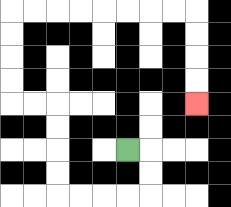{'start': '[5, 6]', 'end': '[8, 4]', 'path_directions': 'R,D,D,L,L,L,L,U,U,U,U,L,L,U,U,U,U,R,R,R,R,R,R,R,R,D,D,D,D', 'path_coordinates': '[[5, 6], [6, 6], [6, 7], [6, 8], [5, 8], [4, 8], [3, 8], [2, 8], [2, 7], [2, 6], [2, 5], [2, 4], [1, 4], [0, 4], [0, 3], [0, 2], [0, 1], [0, 0], [1, 0], [2, 0], [3, 0], [4, 0], [5, 0], [6, 0], [7, 0], [8, 0], [8, 1], [8, 2], [8, 3], [8, 4]]'}